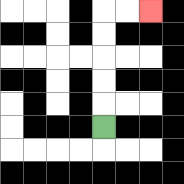{'start': '[4, 5]', 'end': '[6, 0]', 'path_directions': 'U,U,U,U,U,R,R', 'path_coordinates': '[[4, 5], [4, 4], [4, 3], [4, 2], [4, 1], [4, 0], [5, 0], [6, 0]]'}